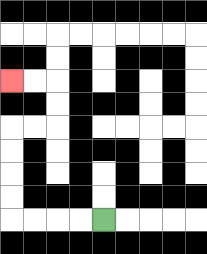{'start': '[4, 9]', 'end': '[0, 3]', 'path_directions': 'L,L,L,L,U,U,U,U,R,R,U,U,L,L', 'path_coordinates': '[[4, 9], [3, 9], [2, 9], [1, 9], [0, 9], [0, 8], [0, 7], [0, 6], [0, 5], [1, 5], [2, 5], [2, 4], [2, 3], [1, 3], [0, 3]]'}